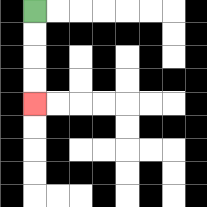{'start': '[1, 0]', 'end': '[1, 4]', 'path_directions': 'D,D,D,D', 'path_coordinates': '[[1, 0], [1, 1], [1, 2], [1, 3], [1, 4]]'}